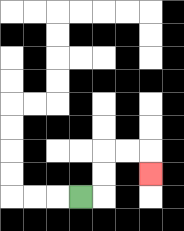{'start': '[3, 8]', 'end': '[6, 7]', 'path_directions': 'R,U,U,R,R,D', 'path_coordinates': '[[3, 8], [4, 8], [4, 7], [4, 6], [5, 6], [6, 6], [6, 7]]'}